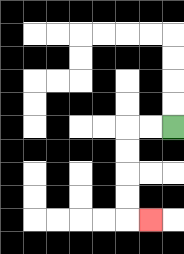{'start': '[7, 5]', 'end': '[6, 9]', 'path_directions': 'L,L,D,D,D,D,R', 'path_coordinates': '[[7, 5], [6, 5], [5, 5], [5, 6], [5, 7], [5, 8], [5, 9], [6, 9]]'}